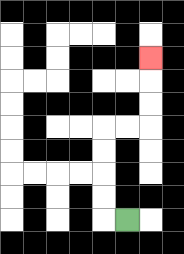{'start': '[5, 9]', 'end': '[6, 2]', 'path_directions': 'L,U,U,U,U,R,R,U,U,U', 'path_coordinates': '[[5, 9], [4, 9], [4, 8], [4, 7], [4, 6], [4, 5], [5, 5], [6, 5], [6, 4], [6, 3], [6, 2]]'}